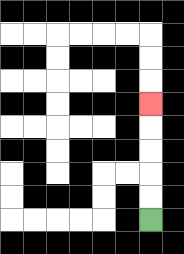{'start': '[6, 9]', 'end': '[6, 4]', 'path_directions': 'U,U,U,U,U', 'path_coordinates': '[[6, 9], [6, 8], [6, 7], [6, 6], [6, 5], [6, 4]]'}